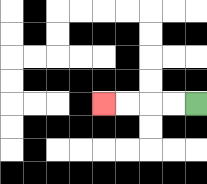{'start': '[8, 4]', 'end': '[4, 4]', 'path_directions': 'L,L,L,L', 'path_coordinates': '[[8, 4], [7, 4], [6, 4], [5, 4], [4, 4]]'}